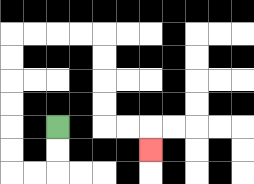{'start': '[2, 5]', 'end': '[6, 6]', 'path_directions': 'D,D,L,L,U,U,U,U,U,U,R,R,R,R,D,D,D,D,R,R,D', 'path_coordinates': '[[2, 5], [2, 6], [2, 7], [1, 7], [0, 7], [0, 6], [0, 5], [0, 4], [0, 3], [0, 2], [0, 1], [1, 1], [2, 1], [3, 1], [4, 1], [4, 2], [4, 3], [4, 4], [4, 5], [5, 5], [6, 5], [6, 6]]'}